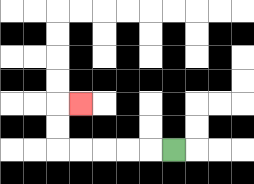{'start': '[7, 6]', 'end': '[3, 4]', 'path_directions': 'L,L,L,L,L,U,U,R', 'path_coordinates': '[[7, 6], [6, 6], [5, 6], [4, 6], [3, 6], [2, 6], [2, 5], [2, 4], [3, 4]]'}